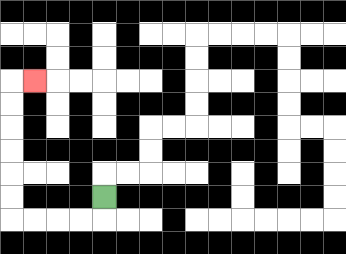{'start': '[4, 8]', 'end': '[1, 3]', 'path_directions': 'D,L,L,L,L,U,U,U,U,U,U,R', 'path_coordinates': '[[4, 8], [4, 9], [3, 9], [2, 9], [1, 9], [0, 9], [0, 8], [0, 7], [0, 6], [0, 5], [0, 4], [0, 3], [1, 3]]'}